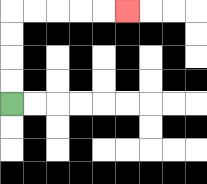{'start': '[0, 4]', 'end': '[5, 0]', 'path_directions': 'U,U,U,U,R,R,R,R,R', 'path_coordinates': '[[0, 4], [0, 3], [0, 2], [0, 1], [0, 0], [1, 0], [2, 0], [3, 0], [4, 0], [5, 0]]'}